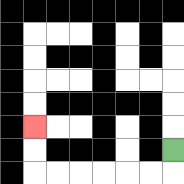{'start': '[7, 6]', 'end': '[1, 5]', 'path_directions': 'D,L,L,L,L,L,L,U,U', 'path_coordinates': '[[7, 6], [7, 7], [6, 7], [5, 7], [4, 7], [3, 7], [2, 7], [1, 7], [1, 6], [1, 5]]'}